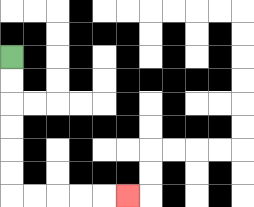{'start': '[0, 2]', 'end': '[5, 8]', 'path_directions': 'D,D,D,D,D,D,R,R,R,R,R', 'path_coordinates': '[[0, 2], [0, 3], [0, 4], [0, 5], [0, 6], [0, 7], [0, 8], [1, 8], [2, 8], [3, 8], [4, 8], [5, 8]]'}